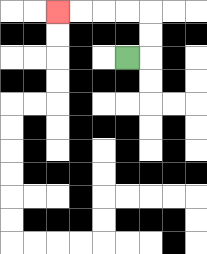{'start': '[5, 2]', 'end': '[2, 0]', 'path_directions': 'R,U,U,L,L,L,L', 'path_coordinates': '[[5, 2], [6, 2], [6, 1], [6, 0], [5, 0], [4, 0], [3, 0], [2, 0]]'}